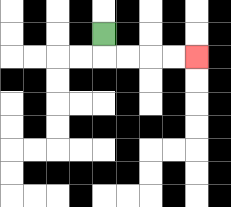{'start': '[4, 1]', 'end': '[8, 2]', 'path_directions': 'D,R,R,R,R', 'path_coordinates': '[[4, 1], [4, 2], [5, 2], [6, 2], [7, 2], [8, 2]]'}